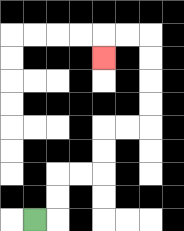{'start': '[1, 9]', 'end': '[4, 2]', 'path_directions': 'R,U,U,R,R,U,U,R,R,U,U,U,U,L,L,D', 'path_coordinates': '[[1, 9], [2, 9], [2, 8], [2, 7], [3, 7], [4, 7], [4, 6], [4, 5], [5, 5], [6, 5], [6, 4], [6, 3], [6, 2], [6, 1], [5, 1], [4, 1], [4, 2]]'}